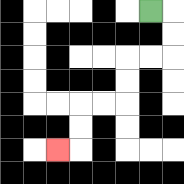{'start': '[6, 0]', 'end': '[2, 6]', 'path_directions': 'R,D,D,L,L,D,D,L,L,D,D,L', 'path_coordinates': '[[6, 0], [7, 0], [7, 1], [7, 2], [6, 2], [5, 2], [5, 3], [5, 4], [4, 4], [3, 4], [3, 5], [3, 6], [2, 6]]'}